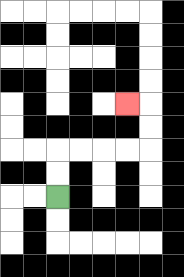{'start': '[2, 8]', 'end': '[5, 4]', 'path_directions': 'U,U,R,R,R,R,U,U,L', 'path_coordinates': '[[2, 8], [2, 7], [2, 6], [3, 6], [4, 6], [5, 6], [6, 6], [6, 5], [6, 4], [5, 4]]'}